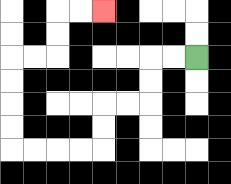{'start': '[8, 2]', 'end': '[4, 0]', 'path_directions': 'L,L,D,D,L,L,D,D,L,L,L,L,U,U,U,U,R,R,U,U,R,R', 'path_coordinates': '[[8, 2], [7, 2], [6, 2], [6, 3], [6, 4], [5, 4], [4, 4], [4, 5], [4, 6], [3, 6], [2, 6], [1, 6], [0, 6], [0, 5], [0, 4], [0, 3], [0, 2], [1, 2], [2, 2], [2, 1], [2, 0], [3, 0], [4, 0]]'}